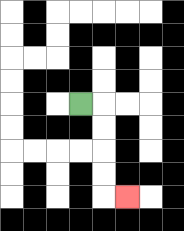{'start': '[3, 4]', 'end': '[5, 8]', 'path_directions': 'R,D,D,D,D,R', 'path_coordinates': '[[3, 4], [4, 4], [4, 5], [4, 6], [4, 7], [4, 8], [5, 8]]'}